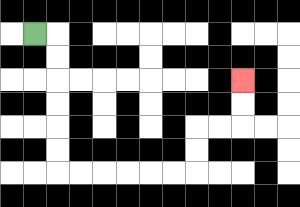{'start': '[1, 1]', 'end': '[10, 3]', 'path_directions': 'R,D,D,D,D,D,D,R,R,R,R,R,R,U,U,R,R,U,U', 'path_coordinates': '[[1, 1], [2, 1], [2, 2], [2, 3], [2, 4], [2, 5], [2, 6], [2, 7], [3, 7], [4, 7], [5, 7], [6, 7], [7, 7], [8, 7], [8, 6], [8, 5], [9, 5], [10, 5], [10, 4], [10, 3]]'}